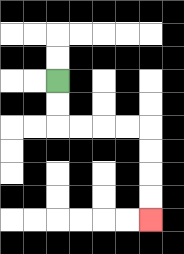{'start': '[2, 3]', 'end': '[6, 9]', 'path_directions': 'D,D,R,R,R,R,D,D,D,D', 'path_coordinates': '[[2, 3], [2, 4], [2, 5], [3, 5], [4, 5], [5, 5], [6, 5], [6, 6], [6, 7], [6, 8], [6, 9]]'}